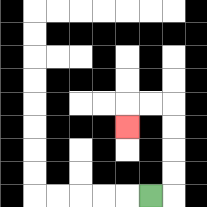{'start': '[6, 8]', 'end': '[5, 5]', 'path_directions': 'R,U,U,U,U,L,L,D', 'path_coordinates': '[[6, 8], [7, 8], [7, 7], [7, 6], [7, 5], [7, 4], [6, 4], [5, 4], [5, 5]]'}